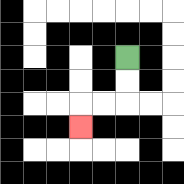{'start': '[5, 2]', 'end': '[3, 5]', 'path_directions': 'D,D,L,L,D', 'path_coordinates': '[[5, 2], [5, 3], [5, 4], [4, 4], [3, 4], [3, 5]]'}